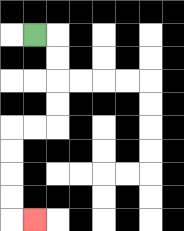{'start': '[1, 1]', 'end': '[1, 9]', 'path_directions': 'R,D,D,D,D,L,L,D,D,D,D,R', 'path_coordinates': '[[1, 1], [2, 1], [2, 2], [2, 3], [2, 4], [2, 5], [1, 5], [0, 5], [0, 6], [0, 7], [0, 8], [0, 9], [1, 9]]'}